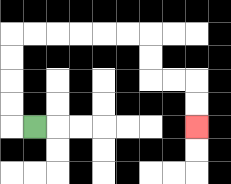{'start': '[1, 5]', 'end': '[8, 5]', 'path_directions': 'L,U,U,U,U,R,R,R,R,R,R,D,D,R,R,D,D', 'path_coordinates': '[[1, 5], [0, 5], [0, 4], [0, 3], [0, 2], [0, 1], [1, 1], [2, 1], [3, 1], [4, 1], [5, 1], [6, 1], [6, 2], [6, 3], [7, 3], [8, 3], [8, 4], [8, 5]]'}